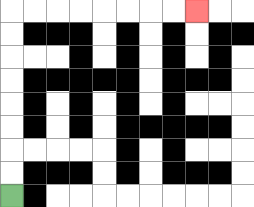{'start': '[0, 8]', 'end': '[8, 0]', 'path_directions': 'U,U,U,U,U,U,U,U,R,R,R,R,R,R,R,R', 'path_coordinates': '[[0, 8], [0, 7], [0, 6], [0, 5], [0, 4], [0, 3], [0, 2], [0, 1], [0, 0], [1, 0], [2, 0], [3, 0], [4, 0], [5, 0], [6, 0], [7, 0], [8, 0]]'}